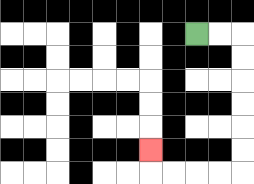{'start': '[8, 1]', 'end': '[6, 6]', 'path_directions': 'R,R,D,D,D,D,D,D,L,L,L,L,U', 'path_coordinates': '[[8, 1], [9, 1], [10, 1], [10, 2], [10, 3], [10, 4], [10, 5], [10, 6], [10, 7], [9, 7], [8, 7], [7, 7], [6, 7], [6, 6]]'}